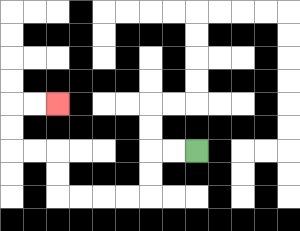{'start': '[8, 6]', 'end': '[2, 4]', 'path_directions': 'L,L,D,D,L,L,L,L,U,U,L,L,U,U,R,R', 'path_coordinates': '[[8, 6], [7, 6], [6, 6], [6, 7], [6, 8], [5, 8], [4, 8], [3, 8], [2, 8], [2, 7], [2, 6], [1, 6], [0, 6], [0, 5], [0, 4], [1, 4], [2, 4]]'}